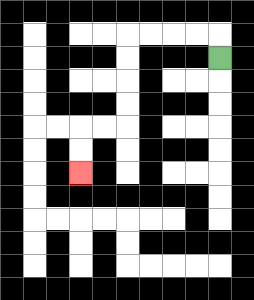{'start': '[9, 2]', 'end': '[3, 7]', 'path_directions': 'U,L,L,L,L,D,D,D,D,L,L,D,D', 'path_coordinates': '[[9, 2], [9, 1], [8, 1], [7, 1], [6, 1], [5, 1], [5, 2], [5, 3], [5, 4], [5, 5], [4, 5], [3, 5], [3, 6], [3, 7]]'}